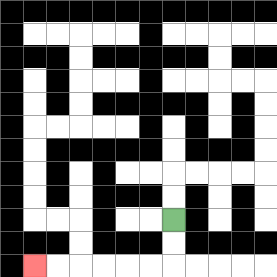{'start': '[7, 9]', 'end': '[1, 11]', 'path_directions': 'D,D,L,L,L,L,L,L', 'path_coordinates': '[[7, 9], [7, 10], [7, 11], [6, 11], [5, 11], [4, 11], [3, 11], [2, 11], [1, 11]]'}